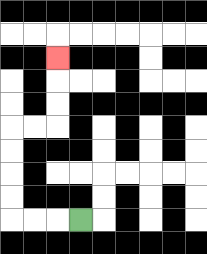{'start': '[3, 9]', 'end': '[2, 2]', 'path_directions': 'L,L,L,U,U,U,U,R,R,U,U,U', 'path_coordinates': '[[3, 9], [2, 9], [1, 9], [0, 9], [0, 8], [0, 7], [0, 6], [0, 5], [1, 5], [2, 5], [2, 4], [2, 3], [2, 2]]'}